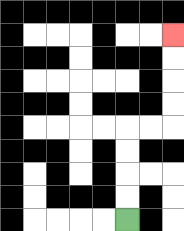{'start': '[5, 9]', 'end': '[7, 1]', 'path_directions': 'U,U,U,U,R,R,U,U,U,U', 'path_coordinates': '[[5, 9], [5, 8], [5, 7], [5, 6], [5, 5], [6, 5], [7, 5], [7, 4], [7, 3], [7, 2], [7, 1]]'}